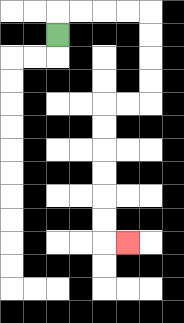{'start': '[2, 1]', 'end': '[5, 10]', 'path_directions': 'U,R,R,R,R,D,D,D,D,L,L,D,D,D,D,D,D,R', 'path_coordinates': '[[2, 1], [2, 0], [3, 0], [4, 0], [5, 0], [6, 0], [6, 1], [6, 2], [6, 3], [6, 4], [5, 4], [4, 4], [4, 5], [4, 6], [4, 7], [4, 8], [4, 9], [4, 10], [5, 10]]'}